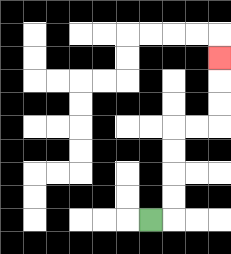{'start': '[6, 9]', 'end': '[9, 2]', 'path_directions': 'R,U,U,U,U,R,R,U,U,U', 'path_coordinates': '[[6, 9], [7, 9], [7, 8], [7, 7], [7, 6], [7, 5], [8, 5], [9, 5], [9, 4], [9, 3], [9, 2]]'}